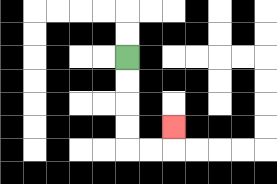{'start': '[5, 2]', 'end': '[7, 5]', 'path_directions': 'D,D,D,D,R,R,U', 'path_coordinates': '[[5, 2], [5, 3], [5, 4], [5, 5], [5, 6], [6, 6], [7, 6], [7, 5]]'}